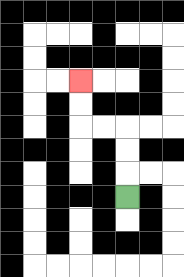{'start': '[5, 8]', 'end': '[3, 3]', 'path_directions': 'U,U,U,L,L,U,U', 'path_coordinates': '[[5, 8], [5, 7], [5, 6], [5, 5], [4, 5], [3, 5], [3, 4], [3, 3]]'}